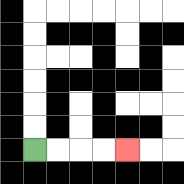{'start': '[1, 6]', 'end': '[5, 6]', 'path_directions': 'R,R,R,R', 'path_coordinates': '[[1, 6], [2, 6], [3, 6], [4, 6], [5, 6]]'}